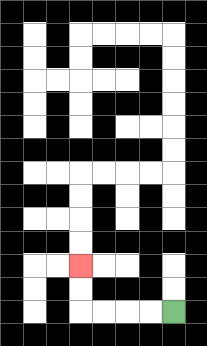{'start': '[7, 13]', 'end': '[3, 11]', 'path_directions': 'L,L,L,L,U,U', 'path_coordinates': '[[7, 13], [6, 13], [5, 13], [4, 13], [3, 13], [3, 12], [3, 11]]'}